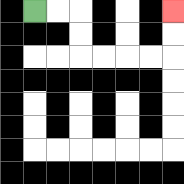{'start': '[1, 0]', 'end': '[7, 0]', 'path_directions': 'R,R,D,D,R,R,R,R,U,U', 'path_coordinates': '[[1, 0], [2, 0], [3, 0], [3, 1], [3, 2], [4, 2], [5, 2], [6, 2], [7, 2], [7, 1], [7, 0]]'}